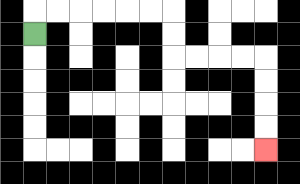{'start': '[1, 1]', 'end': '[11, 6]', 'path_directions': 'U,R,R,R,R,R,R,D,D,R,R,R,R,D,D,D,D', 'path_coordinates': '[[1, 1], [1, 0], [2, 0], [3, 0], [4, 0], [5, 0], [6, 0], [7, 0], [7, 1], [7, 2], [8, 2], [9, 2], [10, 2], [11, 2], [11, 3], [11, 4], [11, 5], [11, 6]]'}